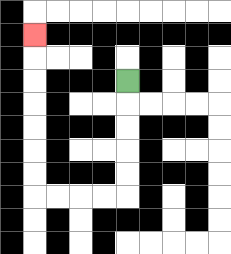{'start': '[5, 3]', 'end': '[1, 1]', 'path_directions': 'D,D,D,D,D,L,L,L,L,U,U,U,U,U,U,U', 'path_coordinates': '[[5, 3], [5, 4], [5, 5], [5, 6], [5, 7], [5, 8], [4, 8], [3, 8], [2, 8], [1, 8], [1, 7], [1, 6], [1, 5], [1, 4], [1, 3], [1, 2], [1, 1]]'}